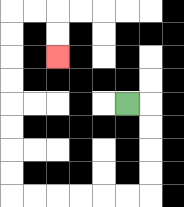{'start': '[5, 4]', 'end': '[2, 2]', 'path_directions': 'R,D,D,D,D,L,L,L,L,L,L,U,U,U,U,U,U,U,U,R,R,D,D', 'path_coordinates': '[[5, 4], [6, 4], [6, 5], [6, 6], [6, 7], [6, 8], [5, 8], [4, 8], [3, 8], [2, 8], [1, 8], [0, 8], [0, 7], [0, 6], [0, 5], [0, 4], [0, 3], [0, 2], [0, 1], [0, 0], [1, 0], [2, 0], [2, 1], [2, 2]]'}